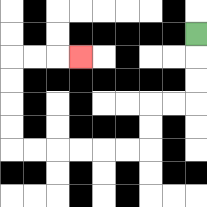{'start': '[8, 1]', 'end': '[3, 2]', 'path_directions': 'D,D,D,L,L,D,D,L,L,L,L,L,L,U,U,U,U,R,R,R', 'path_coordinates': '[[8, 1], [8, 2], [8, 3], [8, 4], [7, 4], [6, 4], [6, 5], [6, 6], [5, 6], [4, 6], [3, 6], [2, 6], [1, 6], [0, 6], [0, 5], [0, 4], [0, 3], [0, 2], [1, 2], [2, 2], [3, 2]]'}